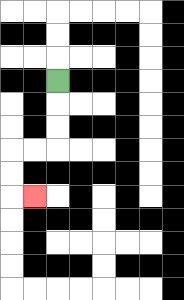{'start': '[2, 3]', 'end': '[1, 8]', 'path_directions': 'D,D,D,L,L,D,D,R', 'path_coordinates': '[[2, 3], [2, 4], [2, 5], [2, 6], [1, 6], [0, 6], [0, 7], [0, 8], [1, 8]]'}